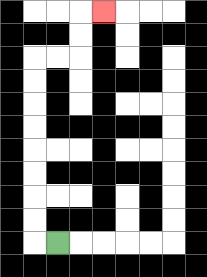{'start': '[2, 10]', 'end': '[4, 0]', 'path_directions': 'L,U,U,U,U,U,U,U,U,R,R,U,U,R', 'path_coordinates': '[[2, 10], [1, 10], [1, 9], [1, 8], [1, 7], [1, 6], [1, 5], [1, 4], [1, 3], [1, 2], [2, 2], [3, 2], [3, 1], [3, 0], [4, 0]]'}